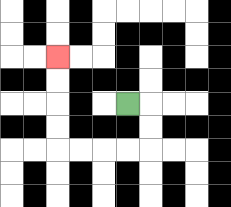{'start': '[5, 4]', 'end': '[2, 2]', 'path_directions': 'R,D,D,L,L,L,L,U,U,U,U', 'path_coordinates': '[[5, 4], [6, 4], [6, 5], [6, 6], [5, 6], [4, 6], [3, 6], [2, 6], [2, 5], [2, 4], [2, 3], [2, 2]]'}